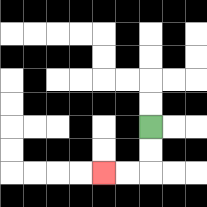{'start': '[6, 5]', 'end': '[4, 7]', 'path_directions': 'D,D,L,L', 'path_coordinates': '[[6, 5], [6, 6], [6, 7], [5, 7], [4, 7]]'}